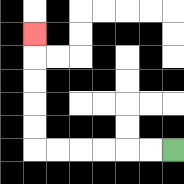{'start': '[7, 6]', 'end': '[1, 1]', 'path_directions': 'L,L,L,L,L,L,U,U,U,U,U', 'path_coordinates': '[[7, 6], [6, 6], [5, 6], [4, 6], [3, 6], [2, 6], [1, 6], [1, 5], [1, 4], [1, 3], [1, 2], [1, 1]]'}